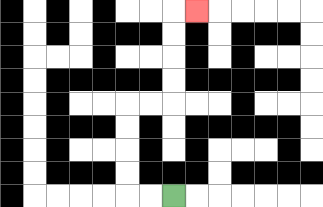{'start': '[7, 8]', 'end': '[8, 0]', 'path_directions': 'L,L,U,U,U,U,R,R,U,U,U,U,R', 'path_coordinates': '[[7, 8], [6, 8], [5, 8], [5, 7], [5, 6], [5, 5], [5, 4], [6, 4], [7, 4], [7, 3], [7, 2], [7, 1], [7, 0], [8, 0]]'}